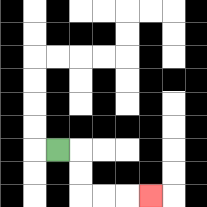{'start': '[2, 6]', 'end': '[6, 8]', 'path_directions': 'R,D,D,R,R,R', 'path_coordinates': '[[2, 6], [3, 6], [3, 7], [3, 8], [4, 8], [5, 8], [6, 8]]'}